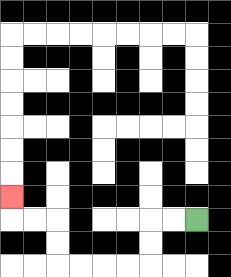{'start': '[8, 9]', 'end': '[0, 8]', 'path_directions': 'L,L,D,D,L,L,L,L,U,U,L,L,U', 'path_coordinates': '[[8, 9], [7, 9], [6, 9], [6, 10], [6, 11], [5, 11], [4, 11], [3, 11], [2, 11], [2, 10], [2, 9], [1, 9], [0, 9], [0, 8]]'}